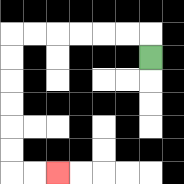{'start': '[6, 2]', 'end': '[2, 7]', 'path_directions': 'U,L,L,L,L,L,L,D,D,D,D,D,D,R,R', 'path_coordinates': '[[6, 2], [6, 1], [5, 1], [4, 1], [3, 1], [2, 1], [1, 1], [0, 1], [0, 2], [0, 3], [0, 4], [0, 5], [0, 6], [0, 7], [1, 7], [2, 7]]'}